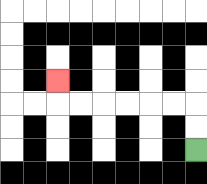{'start': '[8, 6]', 'end': '[2, 3]', 'path_directions': 'U,U,L,L,L,L,L,L,U', 'path_coordinates': '[[8, 6], [8, 5], [8, 4], [7, 4], [6, 4], [5, 4], [4, 4], [3, 4], [2, 4], [2, 3]]'}